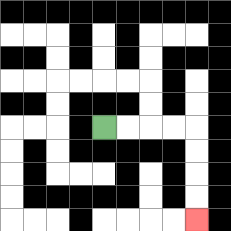{'start': '[4, 5]', 'end': '[8, 9]', 'path_directions': 'R,R,R,R,D,D,D,D', 'path_coordinates': '[[4, 5], [5, 5], [6, 5], [7, 5], [8, 5], [8, 6], [8, 7], [8, 8], [8, 9]]'}